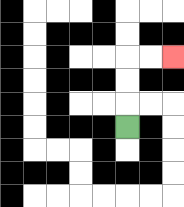{'start': '[5, 5]', 'end': '[7, 2]', 'path_directions': 'U,U,U,R,R', 'path_coordinates': '[[5, 5], [5, 4], [5, 3], [5, 2], [6, 2], [7, 2]]'}